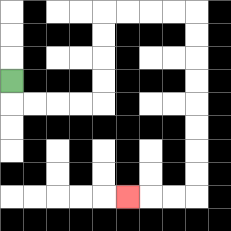{'start': '[0, 3]', 'end': '[5, 8]', 'path_directions': 'D,R,R,R,R,U,U,U,U,R,R,R,R,D,D,D,D,D,D,D,D,L,L,L', 'path_coordinates': '[[0, 3], [0, 4], [1, 4], [2, 4], [3, 4], [4, 4], [4, 3], [4, 2], [4, 1], [4, 0], [5, 0], [6, 0], [7, 0], [8, 0], [8, 1], [8, 2], [8, 3], [8, 4], [8, 5], [8, 6], [8, 7], [8, 8], [7, 8], [6, 8], [5, 8]]'}